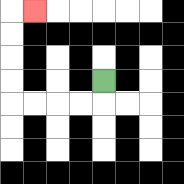{'start': '[4, 3]', 'end': '[1, 0]', 'path_directions': 'D,L,L,L,L,U,U,U,U,R', 'path_coordinates': '[[4, 3], [4, 4], [3, 4], [2, 4], [1, 4], [0, 4], [0, 3], [0, 2], [0, 1], [0, 0], [1, 0]]'}